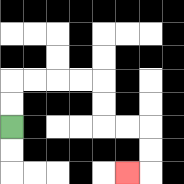{'start': '[0, 5]', 'end': '[5, 7]', 'path_directions': 'U,U,R,R,R,R,D,D,R,R,D,D,L', 'path_coordinates': '[[0, 5], [0, 4], [0, 3], [1, 3], [2, 3], [3, 3], [4, 3], [4, 4], [4, 5], [5, 5], [6, 5], [6, 6], [6, 7], [5, 7]]'}